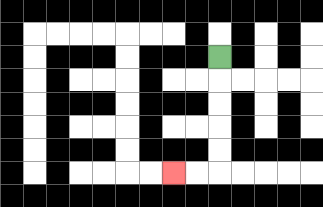{'start': '[9, 2]', 'end': '[7, 7]', 'path_directions': 'D,D,D,D,D,L,L', 'path_coordinates': '[[9, 2], [9, 3], [9, 4], [9, 5], [9, 6], [9, 7], [8, 7], [7, 7]]'}